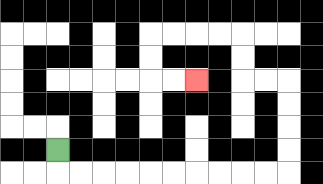{'start': '[2, 6]', 'end': '[8, 3]', 'path_directions': 'D,R,R,R,R,R,R,R,R,R,R,U,U,U,U,L,L,U,U,L,L,L,L,D,D,R,R', 'path_coordinates': '[[2, 6], [2, 7], [3, 7], [4, 7], [5, 7], [6, 7], [7, 7], [8, 7], [9, 7], [10, 7], [11, 7], [12, 7], [12, 6], [12, 5], [12, 4], [12, 3], [11, 3], [10, 3], [10, 2], [10, 1], [9, 1], [8, 1], [7, 1], [6, 1], [6, 2], [6, 3], [7, 3], [8, 3]]'}